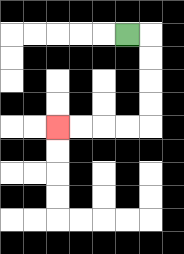{'start': '[5, 1]', 'end': '[2, 5]', 'path_directions': 'R,D,D,D,D,L,L,L,L', 'path_coordinates': '[[5, 1], [6, 1], [6, 2], [6, 3], [6, 4], [6, 5], [5, 5], [4, 5], [3, 5], [2, 5]]'}